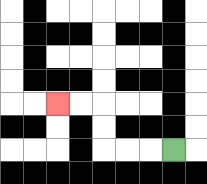{'start': '[7, 6]', 'end': '[2, 4]', 'path_directions': 'L,L,L,U,U,L,L', 'path_coordinates': '[[7, 6], [6, 6], [5, 6], [4, 6], [4, 5], [4, 4], [3, 4], [2, 4]]'}